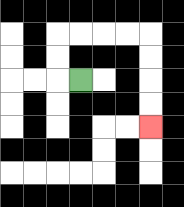{'start': '[3, 3]', 'end': '[6, 5]', 'path_directions': 'L,U,U,R,R,R,R,D,D,D,D', 'path_coordinates': '[[3, 3], [2, 3], [2, 2], [2, 1], [3, 1], [4, 1], [5, 1], [6, 1], [6, 2], [6, 3], [6, 4], [6, 5]]'}